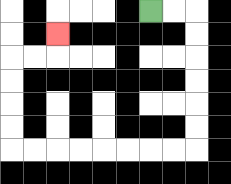{'start': '[6, 0]', 'end': '[2, 1]', 'path_directions': 'R,R,D,D,D,D,D,D,L,L,L,L,L,L,L,L,U,U,U,U,R,R,U', 'path_coordinates': '[[6, 0], [7, 0], [8, 0], [8, 1], [8, 2], [8, 3], [8, 4], [8, 5], [8, 6], [7, 6], [6, 6], [5, 6], [4, 6], [3, 6], [2, 6], [1, 6], [0, 6], [0, 5], [0, 4], [0, 3], [0, 2], [1, 2], [2, 2], [2, 1]]'}